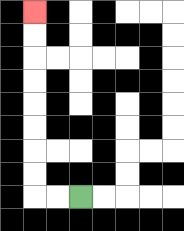{'start': '[3, 8]', 'end': '[1, 0]', 'path_directions': 'L,L,U,U,U,U,U,U,U,U', 'path_coordinates': '[[3, 8], [2, 8], [1, 8], [1, 7], [1, 6], [1, 5], [1, 4], [1, 3], [1, 2], [1, 1], [1, 0]]'}